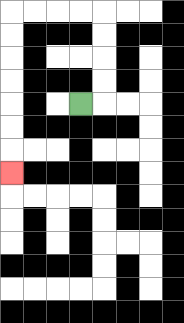{'start': '[3, 4]', 'end': '[0, 7]', 'path_directions': 'R,U,U,U,U,L,L,L,L,D,D,D,D,D,D,D', 'path_coordinates': '[[3, 4], [4, 4], [4, 3], [4, 2], [4, 1], [4, 0], [3, 0], [2, 0], [1, 0], [0, 0], [0, 1], [0, 2], [0, 3], [0, 4], [0, 5], [0, 6], [0, 7]]'}